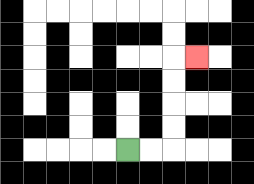{'start': '[5, 6]', 'end': '[8, 2]', 'path_directions': 'R,R,U,U,U,U,R', 'path_coordinates': '[[5, 6], [6, 6], [7, 6], [7, 5], [7, 4], [7, 3], [7, 2], [8, 2]]'}